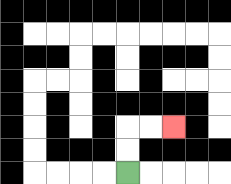{'start': '[5, 7]', 'end': '[7, 5]', 'path_directions': 'U,U,R,R', 'path_coordinates': '[[5, 7], [5, 6], [5, 5], [6, 5], [7, 5]]'}